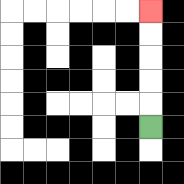{'start': '[6, 5]', 'end': '[6, 0]', 'path_directions': 'U,U,U,U,U', 'path_coordinates': '[[6, 5], [6, 4], [6, 3], [6, 2], [6, 1], [6, 0]]'}